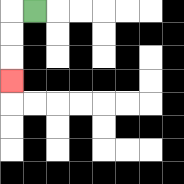{'start': '[1, 0]', 'end': '[0, 3]', 'path_directions': 'L,D,D,D', 'path_coordinates': '[[1, 0], [0, 0], [0, 1], [0, 2], [0, 3]]'}